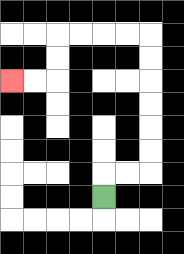{'start': '[4, 8]', 'end': '[0, 3]', 'path_directions': 'U,R,R,U,U,U,U,U,U,L,L,L,L,D,D,L,L', 'path_coordinates': '[[4, 8], [4, 7], [5, 7], [6, 7], [6, 6], [6, 5], [6, 4], [6, 3], [6, 2], [6, 1], [5, 1], [4, 1], [3, 1], [2, 1], [2, 2], [2, 3], [1, 3], [0, 3]]'}